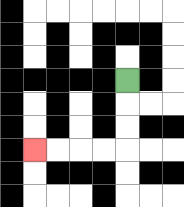{'start': '[5, 3]', 'end': '[1, 6]', 'path_directions': 'D,D,D,L,L,L,L', 'path_coordinates': '[[5, 3], [5, 4], [5, 5], [5, 6], [4, 6], [3, 6], [2, 6], [1, 6]]'}